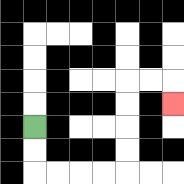{'start': '[1, 5]', 'end': '[7, 4]', 'path_directions': 'D,D,R,R,R,R,U,U,U,U,R,R,D', 'path_coordinates': '[[1, 5], [1, 6], [1, 7], [2, 7], [3, 7], [4, 7], [5, 7], [5, 6], [5, 5], [5, 4], [5, 3], [6, 3], [7, 3], [7, 4]]'}